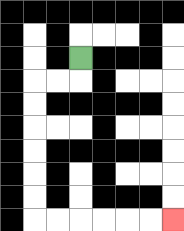{'start': '[3, 2]', 'end': '[7, 9]', 'path_directions': 'D,L,L,D,D,D,D,D,D,R,R,R,R,R,R', 'path_coordinates': '[[3, 2], [3, 3], [2, 3], [1, 3], [1, 4], [1, 5], [1, 6], [1, 7], [1, 8], [1, 9], [2, 9], [3, 9], [4, 9], [5, 9], [6, 9], [7, 9]]'}